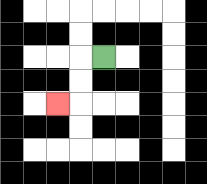{'start': '[4, 2]', 'end': '[2, 4]', 'path_directions': 'L,D,D,L', 'path_coordinates': '[[4, 2], [3, 2], [3, 3], [3, 4], [2, 4]]'}